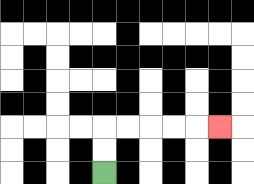{'start': '[4, 7]', 'end': '[9, 5]', 'path_directions': 'U,U,R,R,R,R,R', 'path_coordinates': '[[4, 7], [4, 6], [4, 5], [5, 5], [6, 5], [7, 5], [8, 5], [9, 5]]'}